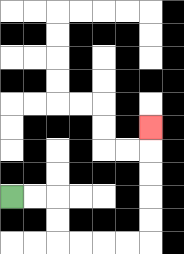{'start': '[0, 8]', 'end': '[6, 5]', 'path_directions': 'R,R,D,D,R,R,R,R,U,U,U,U,U', 'path_coordinates': '[[0, 8], [1, 8], [2, 8], [2, 9], [2, 10], [3, 10], [4, 10], [5, 10], [6, 10], [6, 9], [6, 8], [6, 7], [6, 6], [6, 5]]'}